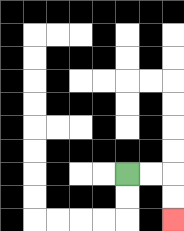{'start': '[5, 7]', 'end': '[7, 9]', 'path_directions': 'R,R,D,D', 'path_coordinates': '[[5, 7], [6, 7], [7, 7], [7, 8], [7, 9]]'}